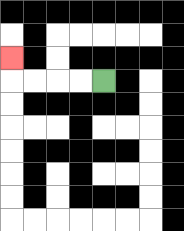{'start': '[4, 3]', 'end': '[0, 2]', 'path_directions': 'L,L,L,L,U', 'path_coordinates': '[[4, 3], [3, 3], [2, 3], [1, 3], [0, 3], [0, 2]]'}